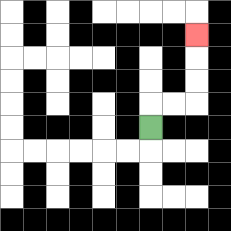{'start': '[6, 5]', 'end': '[8, 1]', 'path_directions': 'U,R,R,U,U,U', 'path_coordinates': '[[6, 5], [6, 4], [7, 4], [8, 4], [8, 3], [8, 2], [8, 1]]'}